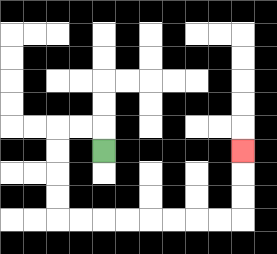{'start': '[4, 6]', 'end': '[10, 6]', 'path_directions': 'U,L,L,D,D,D,D,R,R,R,R,R,R,R,R,U,U,U', 'path_coordinates': '[[4, 6], [4, 5], [3, 5], [2, 5], [2, 6], [2, 7], [2, 8], [2, 9], [3, 9], [4, 9], [5, 9], [6, 9], [7, 9], [8, 9], [9, 9], [10, 9], [10, 8], [10, 7], [10, 6]]'}